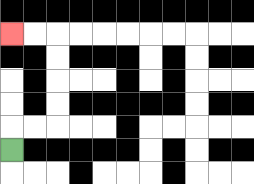{'start': '[0, 6]', 'end': '[0, 1]', 'path_directions': 'U,R,R,U,U,U,U,L,L', 'path_coordinates': '[[0, 6], [0, 5], [1, 5], [2, 5], [2, 4], [2, 3], [2, 2], [2, 1], [1, 1], [0, 1]]'}